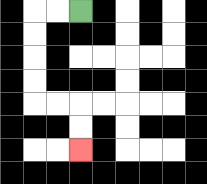{'start': '[3, 0]', 'end': '[3, 6]', 'path_directions': 'L,L,D,D,D,D,R,R,D,D', 'path_coordinates': '[[3, 0], [2, 0], [1, 0], [1, 1], [1, 2], [1, 3], [1, 4], [2, 4], [3, 4], [3, 5], [3, 6]]'}